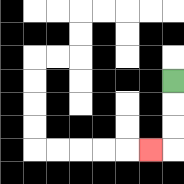{'start': '[7, 3]', 'end': '[6, 6]', 'path_directions': 'D,D,D,L', 'path_coordinates': '[[7, 3], [7, 4], [7, 5], [7, 6], [6, 6]]'}